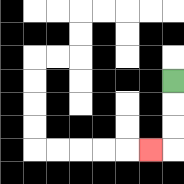{'start': '[7, 3]', 'end': '[6, 6]', 'path_directions': 'D,D,D,L', 'path_coordinates': '[[7, 3], [7, 4], [7, 5], [7, 6], [6, 6]]'}